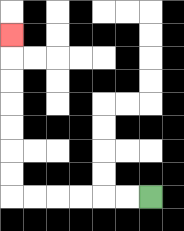{'start': '[6, 8]', 'end': '[0, 1]', 'path_directions': 'L,L,L,L,L,L,U,U,U,U,U,U,U', 'path_coordinates': '[[6, 8], [5, 8], [4, 8], [3, 8], [2, 8], [1, 8], [0, 8], [0, 7], [0, 6], [0, 5], [0, 4], [0, 3], [0, 2], [0, 1]]'}